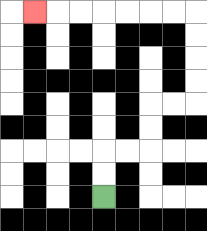{'start': '[4, 8]', 'end': '[1, 0]', 'path_directions': 'U,U,R,R,U,U,R,R,U,U,U,U,L,L,L,L,L,L,L', 'path_coordinates': '[[4, 8], [4, 7], [4, 6], [5, 6], [6, 6], [6, 5], [6, 4], [7, 4], [8, 4], [8, 3], [8, 2], [8, 1], [8, 0], [7, 0], [6, 0], [5, 0], [4, 0], [3, 0], [2, 0], [1, 0]]'}